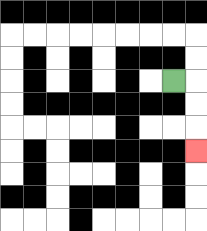{'start': '[7, 3]', 'end': '[8, 6]', 'path_directions': 'R,D,D,D', 'path_coordinates': '[[7, 3], [8, 3], [8, 4], [8, 5], [8, 6]]'}